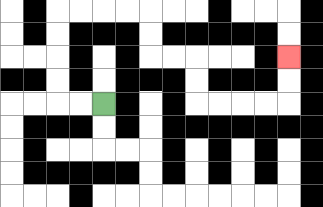{'start': '[4, 4]', 'end': '[12, 2]', 'path_directions': 'L,L,U,U,U,U,R,R,R,R,D,D,R,R,D,D,R,R,R,R,U,U', 'path_coordinates': '[[4, 4], [3, 4], [2, 4], [2, 3], [2, 2], [2, 1], [2, 0], [3, 0], [4, 0], [5, 0], [6, 0], [6, 1], [6, 2], [7, 2], [8, 2], [8, 3], [8, 4], [9, 4], [10, 4], [11, 4], [12, 4], [12, 3], [12, 2]]'}